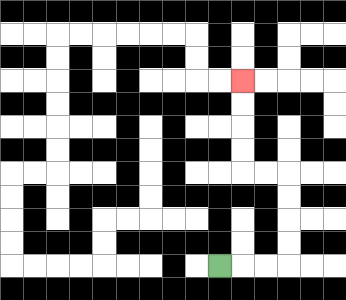{'start': '[9, 11]', 'end': '[10, 3]', 'path_directions': 'R,R,R,U,U,U,U,L,L,U,U,U,U', 'path_coordinates': '[[9, 11], [10, 11], [11, 11], [12, 11], [12, 10], [12, 9], [12, 8], [12, 7], [11, 7], [10, 7], [10, 6], [10, 5], [10, 4], [10, 3]]'}